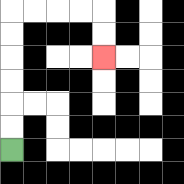{'start': '[0, 6]', 'end': '[4, 2]', 'path_directions': 'U,U,U,U,U,U,R,R,R,R,D,D', 'path_coordinates': '[[0, 6], [0, 5], [0, 4], [0, 3], [0, 2], [0, 1], [0, 0], [1, 0], [2, 0], [3, 0], [4, 0], [4, 1], [4, 2]]'}